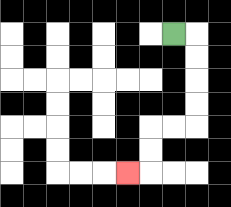{'start': '[7, 1]', 'end': '[5, 7]', 'path_directions': 'R,D,D,D,D,L,L,D,D,L', 'path_coordinates': '[[7, 1], [8, 1], [8, 2], [8, 3], [8, 4], [8, 5], [7, 5], [6, 5], [6, 6], [6, 7], [5, 7]]'}